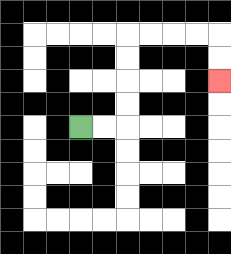{'start': '[3, 5]', 'end': '[9, 3]', 'path_directions': 'R,R,U,U,U,U,R,R,R,R,D,D', 'path_coordinates': '[[3, 5], [4, 5], [5, 5], [5, 4], [5, 3], [5, 2], [5, 1], [6, 1], [7, 1], [8, 1], [9, 1], [9, 2], [9, 3]]'}